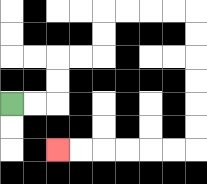{'start': '[0, 4]', 'end': '[2, 6]', 'path_directions': 'R,R,U,U,R,R,U,U,R,R,R,R,D,D,D,D,D,D,L,L,L,L,L,L', 'path_coordinates': '[[0, 4], [1, 4], [2, 4], [2, 3], [2, 2], [3, 2], [4, 2], [4, 1], [4, 0], [5, 0], [6, 0], [7, 0], [8, 0], [8, 1], [8, 2], [8, 3], [8, 4], [8, 5], [8, 6], [7, 6], [6, 6], [5, 6], [4, 6], [3, 6], [2, 6]]'}